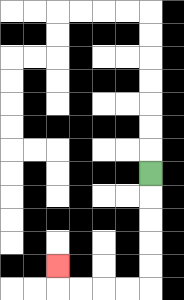{'start': '[6, 7]', 'end': '[2, 11]', 'path_directions': 'D,D,D,D,D,L,L,L,L,U', 'path_coordinates': '[[6, 7], [6, 8], [6, 9], [6, 10], [6, 11], [6, 12], [5, 12], [4, 12], [3, 12], [2, 12], [2, 11]]'}